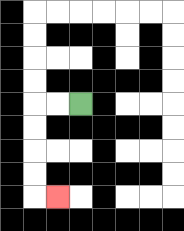{'start': '[3, 4]', 'end': '[2, 8]', 'path_directions': 'L,L,D,D,D,D,R', 'path_coordinates': '[[3, 4], [2, 4], [1, 4], [1, 5], [1, 6], [1, 7], [1, 8], [2, 8]]'}